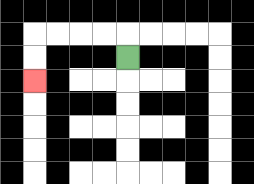{'start': '[5, 2]', 'end': '[1, 3]', 'path_directions': 'U,L,L,L,L,D,D', 'path_coordinates': '[[5, 2], [5, 1], [4, 1], [3, 1], [2, 1], [1, 1], [1, 2], [1, 3]]'}